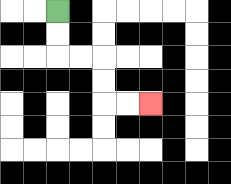{'start': '[2, 0]', 'end': '[6, 4]', 'path_directions': 'D,D,R,R,D,D,R,R', 'path_coordinates': '[[2, 0], [2, 1], [2, 2], [3, 2], [4, 2], [4, 3], [4, 4], [5, 4], [6, 4]]'}